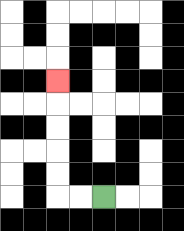{'start': '[4, 8]', 'end': '[2, 3]', 'path_directions': 'L,L,U,U,U,U,U', 'path_coordinates': '[[4, 8], [3, 8], [2, 8], [2, 7], [2, 6], [2, 5], [2, 4], [2, 3]]'}